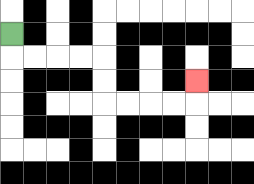{'start': '[0, 1]', 'end': '[8, 3]', 'path_directions': 'D,R,R,R,R,D,D,R,R,R,R,U', 'path_coordinates': '[[0, 1], [0, 2], [1, 2], [2, 2], [3, 2], [4, 2], [4, 3], [4, 4], [5, 4], [6, 4], [7, 4], [8, 4], [8, 3]]'}